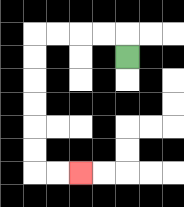{'start': '[5, 2]', 'end': '[3, 7]', 'path_directions': 'U,L,L,L,L,D,D,D,D,D,D,R,R', 'path_coordinates': '[[5, 2], [5, 1], [4, 1], [3, 1], [2, 1], [1, 1], [1, 2], [1, 3], [1, 4], [1, 5], [1, 6], [1, 7], [2, 7], [3, 7]]'}